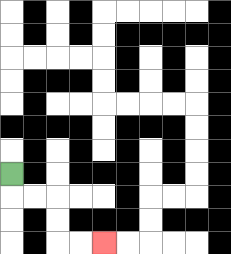{'start': '[0, 7]', 'end': '[4, 10]', 'path_directions': 'D,R,R,D,D,R,R', 'path_coordinates': '[[0, 7], [0, 8], [1, 8], [2, 8], [2, 9], [2, 10], [3, 10], [4, 10]]'}